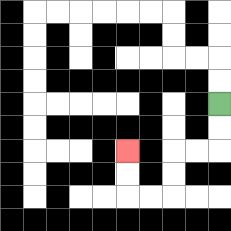{'start': '[9, 4]', 'end': '[5, 6]', 'path_directions': 'D,D,L,L,D,D,L,L,U,U', 'path_coordinates': '[[9, 4], [9, 5], [9, 6], [8, 6], [7, 6], [7, 7], [7, 8], [6, 8], [5, 8], [5, 7], [5, 6]]'}